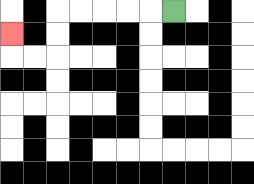{'start': '[7, 0]', 'end': '[0, 1]', 'path_directions': 'L,L,L,L,L,D,D,L,L,U', 'path_coordinates': '[[7, 0], [6, 0], [5, 0], [4, 0], [3, 0], [2, 0], [2, 1], [2, 2], [1, 2], [0, 2], [0, 1]]'}